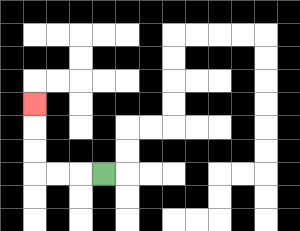{'start': '[4, 7]', 'end': '[1, 4]', 'path_directions': 'L,L,L,U,U,U', 'path_coordinates': '[[4, 7], [3, 7], [2, 7], [1, 7], [1, 6], [1, 5], [1, 4]]'}